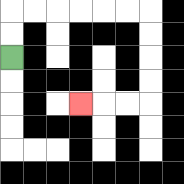{'start': '[0, 2]', 'end': '[3, 4]', 'path_directions': 'U,U,R,R,R,R,R,R,D,D,D,D,L,L,L', 'path_coordinates': '[[0, 2], [0, 1], [0, 0], [1, 0], [2, 0], [3, 0], [4, 0], [5, 0], [6, 0], [6, 1], [6, 2], [6, 3], [6, 4], [5, 4], [4, 4], [3, 4]]'}